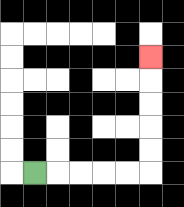{'start': '[1, 7]', 'end': '[6, 2]', 'path_directions': 'R,R,R,R,R,U,U,U,U,U', 'path_coordinates': '[[1, 7], [2, 7], [3, 7], [4, 7], [5, 7], [6, 7], [6, 6], [6, 5], [6, 4], [6, 3], [6, 2]]'}